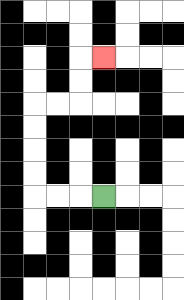{'start': '[4, 8]', 'end': '[4, 2]', 'path_directions': 'L,L,L,U,U,U,U,R,R,U,U,R', 'path_coordinates': '[[4, 8], [3, 8], [2, 8], [1, 8], [1, 7], [1, 6], [1, 5], [1, 4], [2, 4], [3, 4], [3, 3], [3, 2], [4, 2]]'}